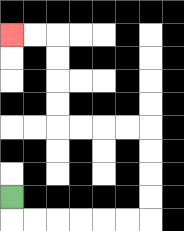{'start': '[0, 8]', 'end': '[0, 1]', 'path_directions': 'D,R,R,R,R,R,R,U,U,U,U,L,L,L,L,U,U,U,U,L,L', 'path_coordinates': '[[0, 8], [0, 9], [1, 9], [2, 9], [3, 9], [4, 9], [5, 9], [6, 9], [6, 8], [6, 7], [6, 6], [6, 5], [5, 5], [4, 5], [3, 5], [2, 5], [2, 4], [2, 3], [2, 2], [2, 1], [1, 1], [0, 1]]'}